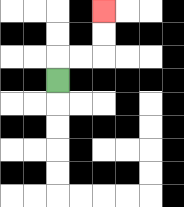{'start': '[2, 3]', 'end': '[4, 0]', 'path_directions': 'U,R,R,U,U', 'path_coordinates': '[[2, 3], [2, 2], [3, 2], [4, 2], [4, 1], [4, 0]]'}